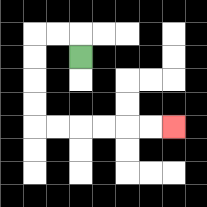{'start': '[3, 2]', 'end': '[7, 5]', 'path_directions': 'U,L,L,D,D,D,D,R,R,R,R,R,R', 'path_coordinates': '[[3, 2], [3, 1], [2, 1], [1, 1], [1, 2], [1, 3], [1, 4], [1, 5], [2, 5], [3, 5], [4, 5], [5, 5], [6, 5], [7, 5]]'}